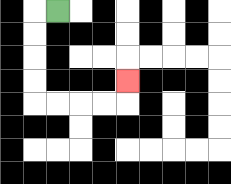{'start': '[2, 0]', 'end': '[5, 3]', 'path_directions': 'L,D,D,D,D,R,R,R,R,U', 'path_coordinates': '[[2, 0], [1, 0], [1, 1], [1, 2], [1, 3], [1, 4], [2, 4], [3, 4], [4, 4], [5, 4], [5, 3]]'}